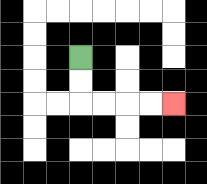{'start': '[3, 2]', 'end': '[7, 4]', 'path_directions': 'D,D,R,R,R,R', 'path_coordinates': '[[3, 2], [3, 3], [3, 4], [4, 4], [5, 4], [6, 4], [7, 4]]'}